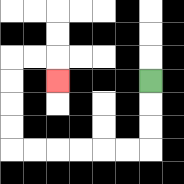{'start': '[6, 3]', 'end': '[2, 3]', 'path_directions': 'D,D,D,L,L,L,L,L,L,U,U,U,U,R,R,D', 'path_coordinates': '[[6, 3], [6, 4], [6, 5], [6, 6], [5, 6], [4, 6], [3, 6], [2, 6], [1, 6], [0, 6], [0, 5], [0, 4], [0, 3], [0, 2], [1, 2], [2, 2], [2, 3]]'}